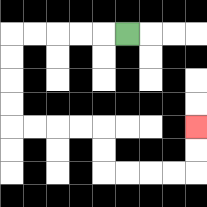{'start': '[5, 1]', 'end': '[8, 5]', 'path_directions': 'L,L,L,L,L,D,D,D,D,R,R,R,R,D,D,R,R,R,R,U,U', 'path_coordinates': '[[5, 1], [4, 1], [3, 1], [2, 1], [1, 1], [0, 1], [0, 2], [0, 3], [0, 4], [0, 5], [1, 5], [2, 5], [3, 5], [4, 5], [4, 6], [4, 7], [5, 7], [6, 7], [7, 7], [8, 7], [8, 6], [8, 5]]'}